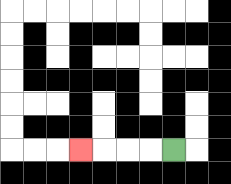{'start': '[7, 6]', 'end': '[3, 6]', 'path_directions': 'L,L,L,L', 'path_coordinates': '[[7, 6], [6, 6], [5, 6], [4, 6], [3, 6]]'}